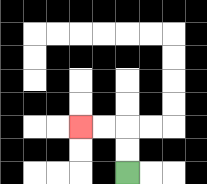{'start': '[5, 7]', 'end': '[3, 5]', 'path_directions': 'U,U,L,L', 'path_coordinates': '[[5, 7], [5, 6], [5, 5], [4, 5], [3, 5]]'}